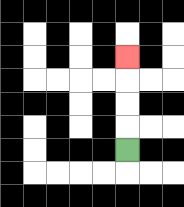{'start': '[5, 6]', 'end': '[5, 2]', 'path_directions': 'U,U,U,U', 'path_coordinates': '[[5, 6], [5, 5], [5, 4], [5, 3], [5, 2]]'}